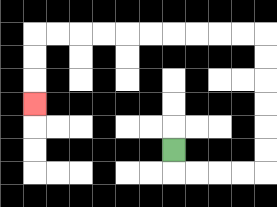{'start': '[7, 6]', 'end': '[1, 4]', 'path_directions': 'D,R,R,R,R,U,U,U,U,U,U,L,L,L,L,L,L,L,L,L,L,D,D,D', 'path_coordinates': '[[7, 6], [7, 7], [8, 7], [9, 7], [10, 7], [11, 7], [11, 6], [11, 5], [11, 4], [11, 3], [11, 2], [11, 1], [10, 1], [9, 1], [8, 1], [7, 1], [6, 1], [5, 1], [4, 1], [3, 1], [2, 1], [1, 1], [1, 2], [1, 3], [1, 4]]'}